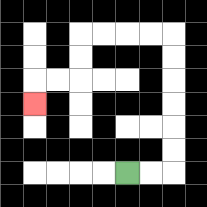{'start': '[5, 7]', 'end': '[1, 4]', 'path_directions': 'R,R,U,U,U,U,U,U,L,L,L,L,D,D,L,L,D', 'path_coordinates': '[[5, 7], [6, 7], [7, 7], [7, 6], [7, 5], [7, 4], [7, 3], [7, 2], [7, 1], [6, 1], [5, 1], [4, 1], [3, 1], [3, 2], [3, 3], [2, 3], [1, 3], [1, 4]]'}